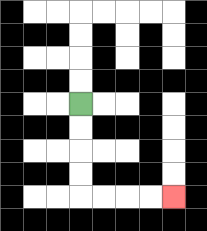{'start': '[3, 4]', 'end': '[7, 8]', 'path_directions': 'D,D,D,D,R,R,R,R', 'path_coordinates': '[[3, 4], [3, 5], [3, 6], [3, 7], [3, 8], [4, 8], [5, 8], [6, 8], [7, 8]]'}